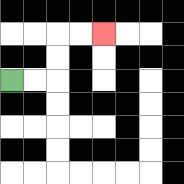{'start': '[0, 3]', 'end': '[4, 1]', 'path_directions': 'R,R,U,U,R,R', 'path_coordinates': '[[0, 3], [1, 3], [2, 3], [2, 2], [2, 1], [3, 1], [4, 1]]'}